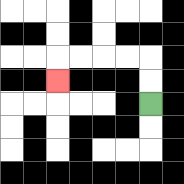{'start': '[6, 4]', 'end': '[2, 3]', 'path_directions': 'U,U,L,L,L,L,D', 'path_coordinates': '[[6, 4], [6, 3], [6, 2], [5, 2], [4, 2], [3, 2], [2, 2], [2, 3]]'}